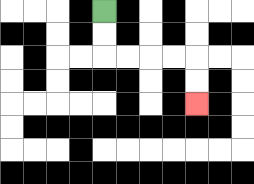{'start': '[4, 0]', 'end': '[8, 4]', 'path_directions': 'D,D,R,R,R,R,D,D', 'path_coordinates': '[[4, 0], [4, 1], [4, 2], [5, 2], [6, 2], [7, 2], [8, 2], [8, 3], [8, 4]]'}